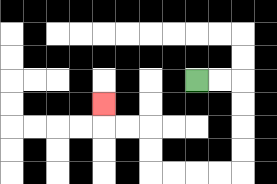{'start': '[8, 3]', 'end': '[4, 4]', 'path_directions': 'R,R,D,D,D,D,L,L,L,L,U,U,L,L,U', 'path_coordinates': '[[8, 3], [9, 3], [10, 3], [10, 4], [10, 5], [10, 6], [10, 7], [9, 7], [8, 7], [7, 7], [6, 7], [6, 6], [6, 5], [5, 5], [4, 5], [4, 4]]'}